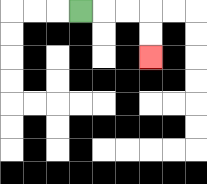{'start': '[3, 0]', 'end': '[6, 2]', 'path_directions': 'R,R,R,D,D', 'path_coordinates': '[[3, 0], [4, 0], [5, 0], [6, 0], [6, 1], [6, 2]]'}